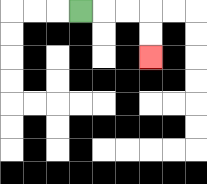{'start': '[3, 0]', 'end': '[6, 2]', 'path_directions': 'R,R,R,D,D', 'path_coordinates': '[[3, 0], [4, 0], [5, 0], [6, 0], [6, 1], [6, 2]]'}